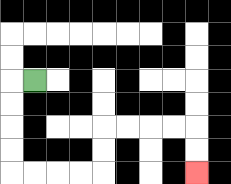{'start': '[1, 3]', 'end': '[8, 7]', 'path_directions': 'L,D,D,D,D,R,R,R,R,U,U,R,R,R,R,D,D', 'path_coordinates': '[[1, 3], [0, 3], [0, 4], [0, 5], [0, 6], [0, 7], [1, 7], [2, 7], [3, 7], [4, 7], [4, 6], [4, 5], [5, 5], [6, 5], [7, 5], [8, 5], [8, 6], [8, 7]]'}